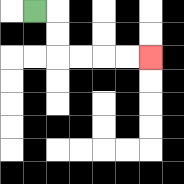{'start': '[1, 0]', 'end': '[6, 2]', 'path_directions': 'R,D,D,R,R,R,R', 'path_coordinates': '[[1, 0], [2, 0], [2, 1], [2, 2], [3, 2], [4, 2], [5, 2], [6, 2]]'}